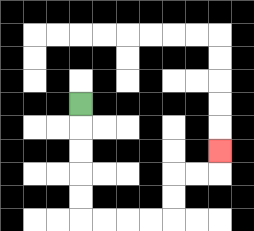{'start': '[3, 4]', 'end': '[9, 6]', 'path_directions': 'D,D,D,D,D,R,R,R,R,U,U,R,R,U', 'path_coordinates': '[[3, 4], [3, 5], [3, 6], [3, 7], [3, 8], [3, 9], [4, 9], [5, 9], [6, 9], [7, 9], [7, 8], [7, 7], [8, 7], [9, 7], [9, 6]]'}